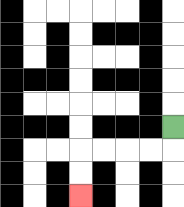{'start': '[7, 5]', 'end': '[3, 8]', 'path_directions': 'D,L,L,L,L,D,D', 'path_coordinates': '[[7, 5], [7, 6], [6, 6], [5, 6], [4, 6], [3, 6], [3, 7], [3, 8]]'}